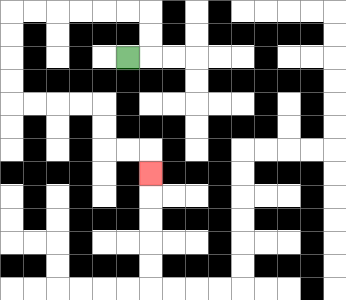{'start': '[5, 2]', 'end': '[6, 7]', 'path_directions': 'R,U,U,L,L,L,L,L,L,D,D,D,D,R,R,R,R,D,D,R,R,D', 'path_coordinates': '[[5, 2], [6, 2], [6, 1], [6, 0], [5, 0], [4, 0], [3, 0], [2, 0], [1, 0], [0, 0], [0, 1], [0, 2], [0, 3], [0, 4], [1, 4], [2, 4], [3, 4], [4, 4], [4, 5], [4, 6], [5, 6], [6, 6], [6, 7]]'}